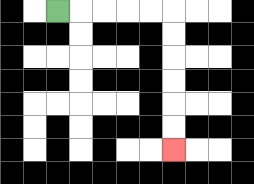{'start': '[2, 0]', 'end': '[7, 6]', 'path_directions': 'R,R,R,R,R,D,D,D,D,D,D', 'path_coordinates': '[[2, 0], [3, 0], [4, 0], [5, 0], [6, 0], [7, 0], [7, 1], [7, 2], [7, 3], [7, 4], [7, 5], [7, 6]]'}